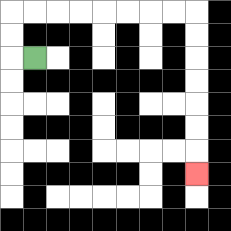{'start': '[1, 2]', 'end': '[8, 7]', 'path_directions': 'L,U,U,R,R,R,R,R,R,R,R,D,D,D,D,D,D,D', 'path_coordinates': '[[1, 2], [0, 2], [0, 1], [0, 0], [1, 0], [2, 0], [3, 0], [4, 0], [5, 0], [6, 0], [7, 0], [8, 0], [8, 1], [8, 2], [8, 3], [8, 4], [8, 5], [8, 6], [8, 7]]'}